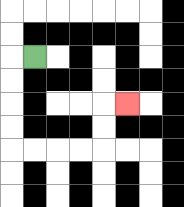{'start': '[1, 2]', 'end': '[5, 4]', 'path_directions': 'L,D,D,D,D,R,R,R,R,U,U,R', 'path_coordinates': '[[1, 2], [0, 2], [0, 3], [0, 4], [0, 5], [0, 6], [1, 6], [2, 6], [3, 6], [4, 6], [4, 5], [4, 4], [5, 4]]'}